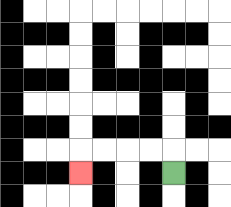{'start': '[7, 7]', 'end': '[3, 7]', 'path_directions': 'U,L,L,L,L,D', 'path_coordinates': '[[7, 7], [7, 6], [6, 6], [5, 6], [4, 6], [3, 6], [3, 7]]'}